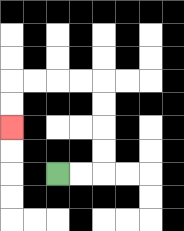{'start': '[2, 7]', 'end': '[0, 5]', 'path_directions': 'R,R,U,U,U,U,L,L,L,L,D,D', 'path_coordinates': '[[2, 7], [3, 7], [4, 7], [4, 6], [4, 5], [4, 4], [4, 3], [3, 3], [2, 3], [1, 3], [0, 3], [0, 4], [0, 5]]'}